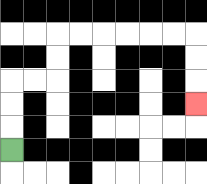{'start': '[0, 6]', 'end': '[8, 4]', 'path_directions': 'U,U,U,R,R,U,U,R,R,R,R,R,R,D,D,D', 'path_coordinates': '[[0, 6], [0, 5], [0, 4], [0, 3], [1, 3], [2, 3], [2, 2], [2, 1], [3, 1], [4, 1], [5, 1], [6, 1], [7, 1], [8, 1], [8, 2], [8, 3], [8, 4]]'}